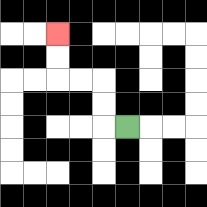{'start': '[5, 5]', 'end': '[2, 1]', 'path_directions': 'L,U,U,L,L,U,U', 'path_coordinates': '[[5, 5], [4, 5], [4, 4], [4, 3], [3, 3], [2, 3], [2, 2], [2, 1]]'}